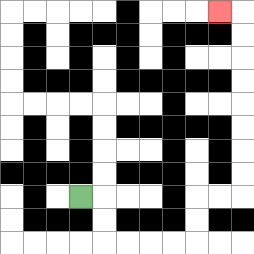{'start': '[3, 8]', 'end': '[9, 0]', 'path_directions': 'R,D,D,R,R,R,R,U,U,R,R,U,U,U,U,U,U,U,U,L', 'path_coordinates': '[[3, 8], [4, 8], [4, 9], [4, 10], [5, 10], [6, 10], [7, 10], [8, 10], [8, 9], [8, 8], [9, 8], [10, 8], [10, 7], [10, 6], [10, 5], [10, 4], [10, 3], [10, 2], [10, 1], [10, 0], [9, 0]]'}